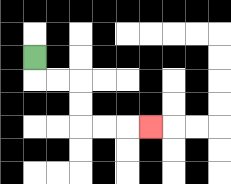{'start': '[1, 2]', 'end': '[6, 5]', 'path_directions': 'D,R,R,D,D,R,R,R', 'path_coordinates': '[[1, 2], [1, 3], [2, 3], [3, 3], [3, 4], [3, 5], [4, 5], [5, 5], [6, 5]]'}